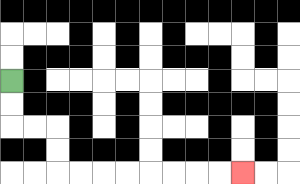{'start': '[0, 3]', 'end': '[10, 7]', 'path_directions': 'D,D,R,R,D,D,R,R,R,R,R,R,R,R', 'path_coordinates': '[[0, 3], [0, 4], [0, 5], [1, 5], [2, 5], [2, 6], [2, 7], [3, 7], [4, 7], [5, 7], [6, 7], [7, 7], [8, 7], [9, 7], [10, 7]]'}